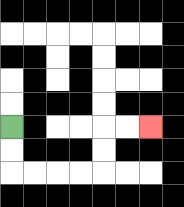{'start': '[0, 5]', 'end': '[6, 5]', 'path_directions': 'D,D,R,R,R,R,U,U,R,R', 'path_coordinates': '[[0, 5], [0, 6], [0, 7], [1, 7], [2, 7], [3, 7], [4, 7], [4, 6], [4, 5], [5, 5], [6, 5]]'}